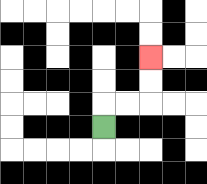{'start': '[4, 5]', 'end': '[6, 2]', 'path_directions': 'U,R,R,U,U', 'path_coordinates': '[[4, 5], [4, 4], [5, 4], [6, 4], [6, 3], [6, 2]]'}